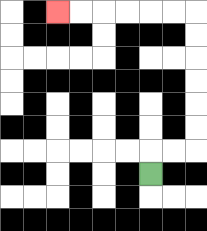{'start': '[6, 7]', 'end': '[2, 0]', 'path_directions': 'U,R,R,U,U,U,U,U,U,L,L,L,L,L,L', 'path_coordinates': '[[6, 7], [6, 6], [7, 6], [8, 6], [8, 5], [8, 4], [8, 3], [8, 2], [8, 1], [8, 0], [7, 0], [6, 0], [5, 0], [4, 0], [3, 0], [2, 0]]'}